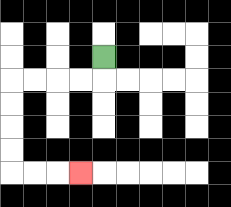{'start': '[4, 2]', 'end': '[3, 7]', 'path_directions': 'D,L,L,L,L,D,D,D,D,R,R,R', 'path_coordinates': '[[4, 2], [4, 3], [3, 3], [2, 3], [1, 3], [0, 3], [0, 4], [0, 5], [0, 6], [0, 7], [1, 7], [2, 7], [3, 7]]'}